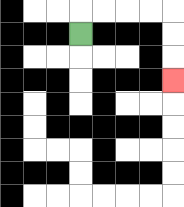{'start': '[3, 1]', 'end': '[7, 3]', 'path_directions': 'U,R,R,R,R,D,D,D', 'path_coordinates': '[[3, 1], [3, 0], [4, 0], [5, 0], [6, 0], [7, 0], [7, 1], [7, 2], [7, 3]]'}